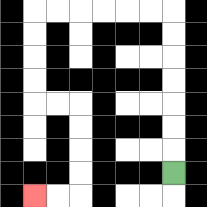{'start': '[7, 7]', 'end': '[1, 8]', 'path_directions': 'U,U,U,U,U,U,U,L,L,L,L,L,L,D,D,D,D,R,R,D,D,D,D,L,L', 'path_coordinates': '[[7, 7], [7, 6], [7, 5], [7, 4], [7, 3], [7, 2], [7, 1], [7, 0], [6, 0], [5, 0], [4, 0], [3, 0], [2, 0], [1, 0], [1, 1], [1, 2], [1, 3], [1, 4], [2, 4], [3, 4], [3, 5], [3, 6], [3, 7], [3, 8], [2, 8], [1, 8]]'}